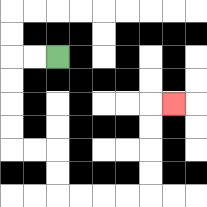{'start': '[2, 2]', 'end': '[7, 4]', 'path_directions': 'L,L,D,D,D,D,R,R,D,D,R,R,R,R,U,U,U,U,R', 'path_coordinates': '[[2, 2], [1, 2], [0, 2], [0, 3], [0, 4], [0, 5], [0, 6], [1, 6], [2, 6], [2, 7], [2, 8], [3, 8], [4, 8], [5, 8], [6, 8], [6, 7], [6, 6], [6, 5], [6, 4], [7, 4]]'}